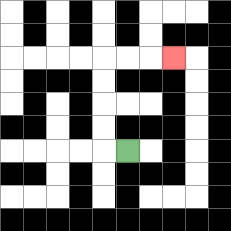{'start': '[5, 6]', 'end': '[7, 2]', 'path_directions': 'L,U,U,U,U,R,R,R', 'path_coordinates': '[[5, 6], [4, 6], [4, 5], [4, 4], [4, 3], [4, 2], [5, 2], [6, 2], [7, 2]]'}